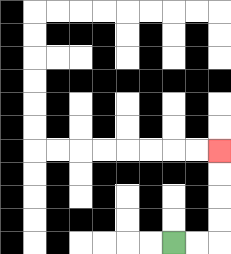{'start': '[7, 10]', 'end': '[9, 6]', 'path_directions': 'R,R,U,U,U,U', 'path_coordinates': '[[7, 10], [8, 10], [9, 10], [9, 9], [9, 8], [9, 7], [9, 6]]'}